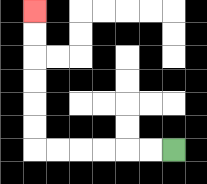{'start': '[7, 6]', 'end': '[1, 0]', 'path_directions': 'L,L,L,L,L,L,U,U,U,U,U,U', 'path_coordinates': '[[7, 6], [6, 6], [5, 6], [4, 6], [3, 6], [2, 6], [1, 6], [1, 5], [1, 4], [1, 3], [1, 2], [1, 1], [1, 0]]'}